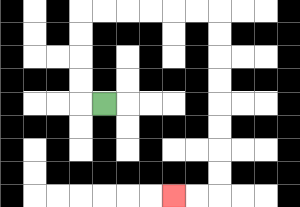{'start': '[4, 4]', 'end': '[7, 8]', 'path_directions': 'L,U,U,U,U,R,R,R,R,R,R,D,D,D,D,D,D,D,D,L,L', 'path_coordinates': '[[4, 4], [3, 4], [3, 3], [3, 2], [3, 1], [3, 0], [4, 0], [5, 0], [6, 0], [7, 0], [8, 0], [9, 0], [9, 1], [9, 2], [9, 3], [9, 4], [9, 5], [9, 6], [9, 7], [9, 8], [8, 8], [7, 8]]'}